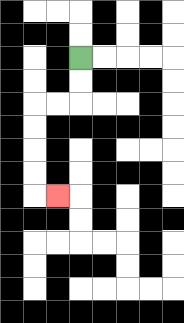{'start': '[3, 2]', 'end': '[2, 8]', 'path_directions': 'D,D,L,L,D,D,D,D,R', 'path_coordinates': '[[3, 2], [3, 3], [3, 4], [2, 4], [1, 4], [1, 5], [1, 6], [1, 7], [1, 8], [2, 8]]'}